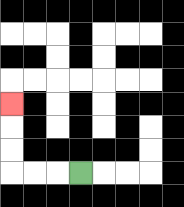{'start': '[3, 7]', 'end': '[0, 4]', 'path_directions': 'L,L,L,U,U,U', 'path_coordinates': '[[3, 7], [2, 7], [1, 7], [0, 7], [0, 6], [0, 5], [0, 4]]'}